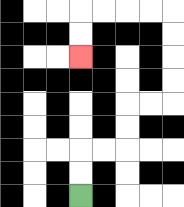{'start': '[3, 8]', 'end': '[3, 2]', 'path_directions': 'U,U,R,R,U,U,R,R,U,U,U,U,L,L,L,L,D,D', 'path_coordinates': '[[3, 8], [3, 7], [3, 6], [4, 6], [5, 6], [5, 5], [5, 4], [6, 4], [7, 4], [7, 3], [7, 2], [7, 1], [7, 0], [6, 0], [5, 0], [4, 0], [3, 0], [3, 1], [3, 2]]'}